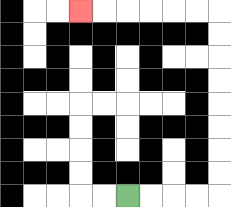{'start': '[5, 8]', 'end': '[3, 0]', 'path_directions': 'R,R,R,R,U,U,U,U,U,U,U,U,L,L,L,L,L,L', 'path_coordinates': '[[5, 8], [6, 8], [7, 8], [8, 8], [9, 8], [9, 7], [9, 6], [9, 5], [9, 4], [9, 3], [9, 2], [9, 1], [9, 0], [8, 0], [7, 0], [6, 0], [5, 0], [4, 0], [3, 0]]'}